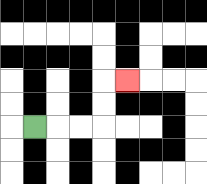{'start': '[1, 5]', 'end': '[5, 3]', 'path_directions': 'R,R,R,U,U,R', 'path_coordinates': '[[1, 5], [2, 5], [3, 5], [4, 5], [4, 4], [4, 3], [5, 3]]'}